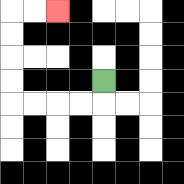{'start': '[4, 3]', 'end': '[2, 0]', 'path_directions': 'D,L,L,L,L,U,U,U,U,R,R', 'path_coordinates': '[[4, 3], [4, 4], [3, 4], [2, 4], [1, 4], [0, 4], [0, 3], [0, 2], [0, 1], [0, 0], [1, 0], [2, 0]]'}